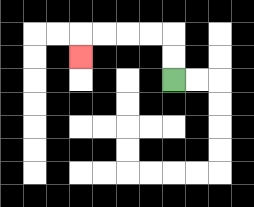{'start': '[7, 3]', 'end': '[3, 2]', 'path_directions': 'U,U,L,L,L,L,D', 'path_coordinates': '[[7, 3], [7, 2], [7, 1], [6, 1], [5, 1], [4, 1], [3, 1], [3, 2]]'}